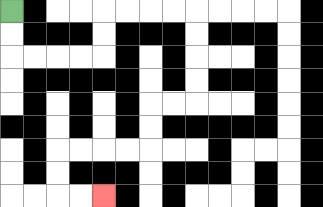{'start': '[0, 0]', 'end': '[4, 8]', 'path_directions': 'D,D,R,R,R,R,U,U,R,R,R,R,D,D,D,D,L,L,D,D,L,L,L,L,D,D,R,R', 'path_coordinates': '[[0, 0], [0, 1], [0, 2], [1, 2], [2, 2], [3, 2], [4, 2], [4, 1], [4, 0], [5, 0], [6, 0], [7, 0], [8, 0], [8, 1], [8, 2], [8, 3], [8, 4], [7, 4], [6, 4], [6, 5], [6, 6], [5, 6], [4, 6], [3, 6], [2, 6], [2, 7], [2, 8], [3, 8], [4, 8]]'}